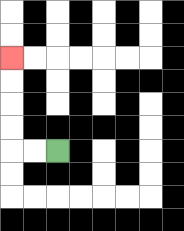{'start': '[2, 6]', 'end': '[0, 2]', 'path_directions': 'L,L,U,U,U,U', 'path_coordinates': '[[2, 6], [1, 6], [0, 6], [0, 5], [0, 4], [0, 3], [0, 2]]'}